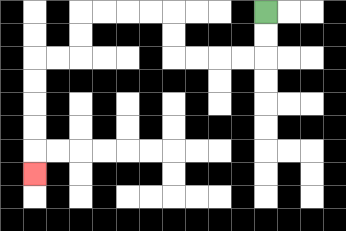{'start': '[11, 0]', 'end': '[1, 7]', 'path_directions': 'D,D,L,L,L,L,U,U,L,L,L,L,D,D,L,L,D,D,D,D,D', 'path_coordinates': '[[11, 0], [11, 1], [11, 2], [10, 2], [9, 2], [8, 2], [7, 2], [7, 1], [7, 0], [6, 0], [5, 0], [4, 0], [3, 0], [3, 1], [3, 2], [2, 2], [1, 2], [1, 3], [1, 4], [1, 5], [1, 6], [1, 7]]'}